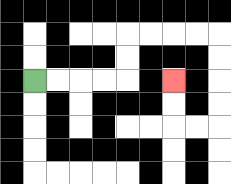{'start': '[1, 3]', 'end': '[7, 3]', 'path_directions': 'R,R,R,R,U,U,R,R,R,R,D,D,D,D,L,L,U,U', 'path_coordinates': '[[1, 3], [2, 3], [3, 3], [4, 3], [5, 3], [5, 2], [5, 1], [6, 1], [7, 1], [8, 1], [9, 1], [9, 2], [9, 3], [9, 4], [9, 5], [8, 5], [7, 5], [7, 4], [7, 3]]'}